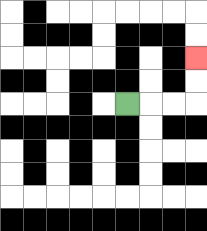{'start': '[5, 4]', 'end': '[8, 2]', 'path_directions': 'R,R,R,U,U', 'path_coordinates': '[[5, 4], [6, 4], [7, 4], [8, 4], [8, 3], [8, 2]]'}